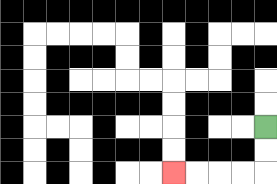{'start': '[11, 5]', 'end': '[7, 7]', 'path_directions': 'D,D,L,L,L,L', 'path_coordinates': '[[11, 5], [11, 6], [11, 7], [10, 7], [9, 7], [8, 7], [7, 7]]'}